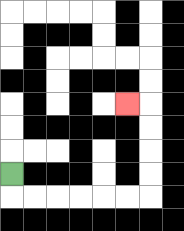{'start': '[0, 7]', 'end': '[5, 4]', 'path_directions': 'D,R,R,R,R,R,R,U,U,U,U,L', 'path_coordinates': '[[0, 7], [0, 8], [1, 8], [2, 8], [3, 8], [4, 8], [5, 8], [6, 8], [6, 7], [6, 6], [6, 5], [6, 4], [5, 4]]'}